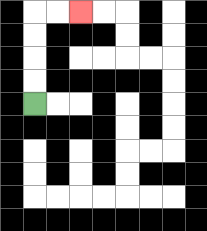{'start': '[1, 4]', 'end': '[3, 0]', 'path_directions': 'U,U,U,U,R,R', 'path_coordinates': '[[1, 4], [1, 3], [1, 2], [1, 1], [1, 0], [2, 0], [3, 0]]'}